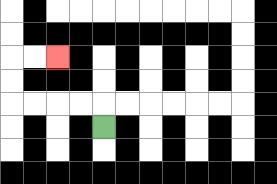{'start': '[4, 5]', 'end': '[2, 2]', 'path_directions': 'U,L,L,L,L,U,U,R,R', 'path_coordinates': '[[4, 5], [4, 4], [3, 4], [2, 4], [1, 4], [0, 4], [0, 3], [0, 2], [1, 2], [2, 2]]'}